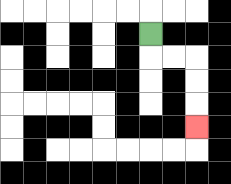{'start': '[6, 1]', 'end': '[8, 5]', 'path_directions': 'D,R,R,D,D,D', 'path_coordinates': '[[6, 1], [6, 2], [7, 2], [8, 2], [8, 3], [8, 4], [8, 5]]'}